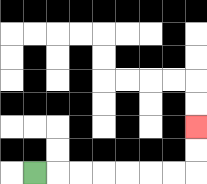{'start': '[1, 7]', 'end': '[8, 5]', 'path_directions': 'R,R,R,R,R,R,R,U,U', 'path_coordinates': '[[1, 7], [2, 7], [3, 7], [4, 7], [5, 7], [6, 7], [7, 7], [8, 7], [8, 6], [8, 5]]'}